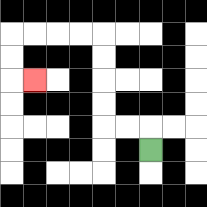{'start': '[6, 6]', 'end': '[1, 3]', 'path_directions': 'U,L,L,U,U,U,U,L,L,L,L,D,D,R', 'path_coordinates': '[[6, 6], [6, 5], [5, 5], [4, 5], [4, 4], [4, 3], [4, 2], [4, 1], [3, 1], [2, 1], [1, 1], [0, 1], [0, 2], [0, 3], [1, 3]]'}